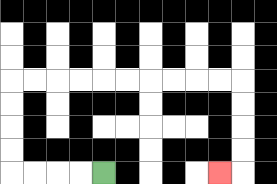{'start': '[4, 7]', 'end': '[9, 7]', 'path_directions': 'L,L,L,L,U,U,U,U,R,R,R,R,R,R,R,R,R,R,D,D,D,D,L', 'path_coordinates': '[[4, 7], [3, 7], [2, 7], [1, 7], [0, 7], [0, 6], [0, 5], [0, 4], [0, 3], [1, 3], [2, 3], [3, 3], [4, 3], [5, 3], [6, 3], [7, 3], [8, 3], [9, 3], [10, 3], [10, 4], [10, 5], [10, 6], [10, 7], [9, 7]]'}